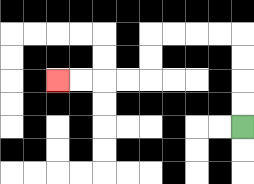{'start': '[10, 5]', 'end': '[2, 3]', 'path_directions': 'U,U,U,U,L,L,L,L,D,D,L,L,L,L', 'path_coordinates': '[[10, 5], [10, 4], [10, 3], [10, 2], [10, 1], [9, 1], [8, 1], [7, 1], [6, 1], [6, 2], [6, 3], [5, 3], [4, 3], [3, 3], [2, 3]]'}